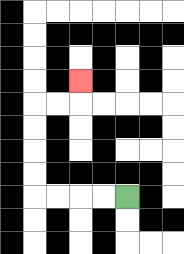{'start': '[5, 8]', 'end': '[3, 3]', 'path_directions': 'L,L,L,L,U,U,U,U,R,R,U', 'path_coordinates': '[[5, 8], [4, 8], [3, 8], [2, 8], [1, 8], [1, 7], [1, 6], [1, 5], [1, 4], [2, 4], [3, 4], [3, 3]]'}